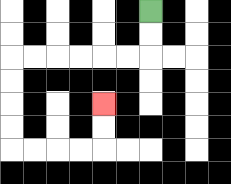{'start': '[6, 0]', 'end': '[4, 4]', 'path_directions': 'D,D,L,L,L,L,L,L,D,D,D,D,R,R,R,R,U,U', 'path_coordinates': '[[6, 0], [6, 1], [6, 2], [5, 2], [4, 2], [3, 2], [2, 2], [1, 2], [0, 2], [0, 3], [0, 4], [0, 5], [0, 6], [1, 6], [2, 6], [3, 6], [4, 6], [4, 5], [4, 4]]'}